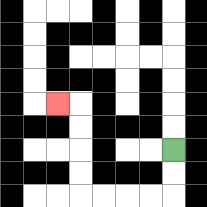{'start': '[7, 6]', 'end': '[2, 4]', 'path_directions': 'D,D,L,L,L,L,U,U,U,U,L', 'path_coordinates': '[[7, 6], [7, 7], [7, 8], [6, 8], [5, 8], [4, 8], [3, 8], [3, 7], [3, 6], [3, 5], [3, 4], [2, 4]]'}